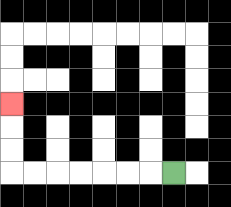{'start': '[7, 7]', 'end': '[0, 4]', 'path_directions': 'L,L,L,L,L,L,L,U,U,U', 'path_coordinates': '[[7, 7], [6, 7], [5, 7], [4, 7], [3, 7], [2, 7], [1, 7], [0, 7], [0, 6], [0, 5], [0, 4]]'}